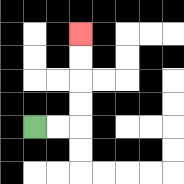{'start': '[1, 5]', 'end': '[3, 1]', 'path_directions': 'R,R,U,U,U,U', 'path_coordinates': '[[1, 5], [2, 5], [3, 5], [3, 4], [3, 3], [3, 2], [3, 1]]'}